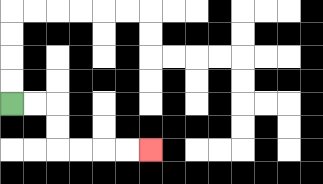{'start': '[0, 4]', 'end': '[6, 6]', 'path_directions': 'R,R,D,D,R,R,R,R', 'path_coordinates': '[[0, 4], [1, 4], [2, 4], [2, 5], [2, 6], [3, 6], [4, 6], [5, 6], [6, 6]]'}